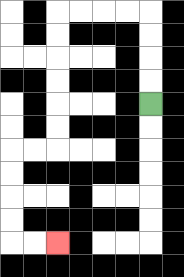{'start': '[6, 4]', 'end': '[2, 10]', 'path_directions': 'U,U,U,U,L,L,L,L,D,D,D,D,D,D,L,L,D,D,D,D,R,R', 'path_coordinates': '[[6, 4], [6, 3], [6, 2], [6, 1], [6, 0], [5, 0], [4, 0], [3, 0], [2, 0], [2, 1], [2, 2], [2, 3], [2, 4], [2, 5], [2, 6], [1, 6], [0, 6], [0, 7], [0, 8], [0, 9], [0, 10], [1, 10], [2, 10]]'}